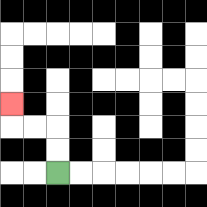{'start': '[2, 7]', 'end': '[0, 4]', 'path_directions': 'U,U,L,L,U', 'path_coordinates': '[[2, 7], [2, 6], [2, 5], [1, 5], [0, 5], [0, 4]]'}